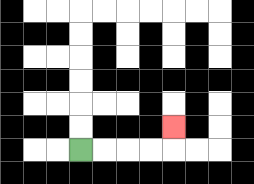{'start': '[3, 6]', 'end': '[7, 5]', 'path_directions': 'R,R,R,R,U', 'path_coordinates': '[[3, 6], [4, 6], [5, 6], [6, 6], [7, 6], [7, 5]]'}